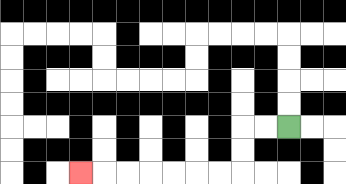{'start': '[12, 5]', 'end': '[3, 7]', 'path_directions': 'L,L,D,D,L,L,L,L,L,L,L', 'path_coordinates': '[[12, 5], [11, 5], [10, 5], [10, 6], [10, 7], [9, 7], [8, 7], [7, 7], [6, 7], [5, 7], [4, 7], [3, 7]]'}